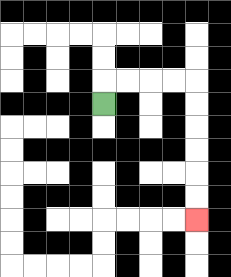{'start': '[4, 4]', 'end': '[8, 9]', 'path_directions': 'U,R,R,R,R,D,D,D,D,D,D', 'path_coordinates': '[[4, 4], [4, 3], [5, 3], [6, 3], [7, 3], [8, 3], [8, 4], [8, 5], [8, 6], [8, 7], [8, 8], [8, 9]]'}